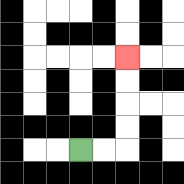{'start': '[3, 6]', 'end': '[5, 2]', 'path_directions': 'R,R,U,U,U,U', 'path_coordinates': '[[3, 6], [4, 6], [5, 6], [5, 5], [5, 4], [5, 3], [5, 2]]'}